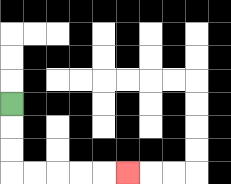{'start': '[0, 4]', 'end': '[5, 7]', 'path_directions': 'D,D,D,R,R,R,R,R', 'path_coordinates': '[[0, 4], [0, 5], [0, 6], [0, 7], [1, 7], [2, 7], [3, 7], [4, 7], [5, 7]]'}